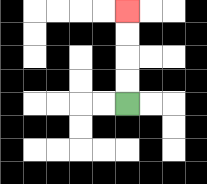{'start': '[5, 4]', 'end': '[5, 0]', 'path_directions': 'U,U,U,U', 'path_coordinates': '[[5, 4], [5, 3], [5, 2], [5, 1], [5, 0]]'}